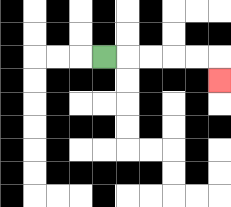{'start': '[4, 2]', 'end': '[9, 3]', 'path_directions': 'R,R,R,R,R,D', 'path_coordinates': '[[4, 2], [5, 2], [6, 2], [7, 2], [8, 2], [9, 2], [9, 3]]'}